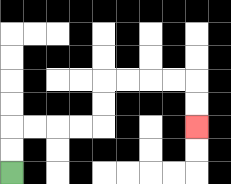{'start': '[0, 7]', 'end': '[8, 5]', 'path_directions': 'U,U,R,R,R,R,U,U,R,R,R,R,D,D', 'path_coordinates': '[[0, 7], [0, 6], [0, 5], [1, 5], [2, 5], [3, 5], [4, 5], [4, 4], [4, 3], [5, 3], [6, 3], [7, 3], [8, 3], [8, 4], [8, 5]]'}